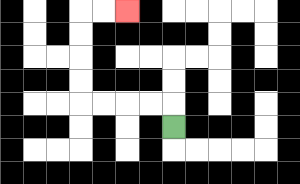{'start': '[7, 5]', 'end': '[5, 0]', 'path_directions': 'U,L,L,L,L,U,U,U,U,R,R', 'path_coordinates': '[[7, 5], [7, 4], [6, 4], [5, 4], [4, 4], [3, 4], [3, 3], [3, 2], [3, 1], [3, 0], [4, 0], [5, 0]]'}